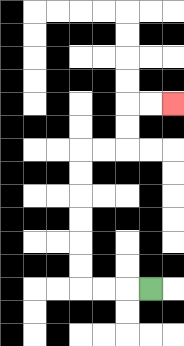{'start': '[6, 12]', 'end': '[7, 4]', 'path_directions': 'L,L,L,U,U,U,U,U,U,R,R,U,U,R,R', 'path_coordinates': '[[6, 12], [5, 12], [4, 12], [3, 12], [3, 11], [3, 10], [3, 9], [3, 8], [3, 7], [3, 6], [4, 6], [5, 6], [5, 5], [5, 4], [6, 4], [7, 4]]'}